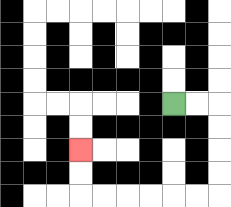{'start': '[7, 4]', 'end': '[3, 6]', 'path_directions': 'R,R,D,D,D,D,L,L,L,L,L,L,U,U', 'path_coordinates': '[[7, 4], [8, 4], [9, 4], [9, 5], [9, 6], [9, 7], [9, 8], [8, 8], [7, 8], [6, 8], [5, 8], [4, 8], [3, 8], [3, 7], [3, 6]]'}